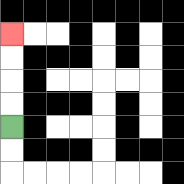{'start': '[0, 5]', 'end': '[0, 1]', 'path_directions': 'U,U,U,U', 'path_coordinates': '[[0, 5], [0, 4], [0, 3], [0, 2], [0, 1]]'}